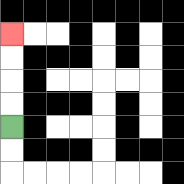{'start': '[0, 5]', 'end': '[0, 1]', 'path_directions': 'U,U,U,U', 'path_coordinates': '[[0, 5], [0, 4], [0, 3], [0, 2], [0, 1]]'}